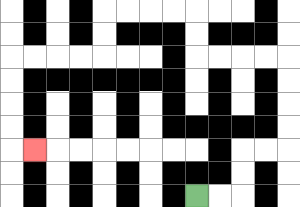{'start': '[8, 8]', 'end': '[1, 6]', 'path_directions': 'R,R,U,U,R,R,U,U,U,U,L,L,L,L,U,U,L,L,L,L,D,D,L,L,L,L,D,D,D,D,R', 'path_coordinates': '[[8, 8], [9, 8], [10, 8], [10, 7], [10, 6], [11, 6], [12, 6], [12, 5], [12, 4], [12, 3], [12, 2], [11, 2], [10, 2], [9, 2], [8, 2], [8, 1], [8, 0], [7, 0], [6, 0], [5, 0], [4, 0], [4, 1], [4, 2], [3, 2], [2, 2], [1, 2], [0, 2], [0, 3], [0, 4], [0, 5], [0, 6], [1, 6]]'}